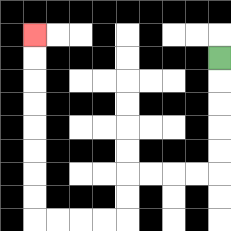{'start': '[9, 2]', 'end': '[1, 1]', 'path_directions': 'D,D,D,D,D,L,L,L,L,D,D,L,L,L,L,U,U,U,U,U,U,U,U', 'path_coordinates': '[[9, 2], [9, 3], [9, 4], [9, 5], [9, 6], [9, 7], [8, 7], [7, 7], [6, 7], [5, 7], [5, 8], [5, 9], [4, 9], [3, 9], [2, 9], [1, 9], [1, 8], [1, 7], [1, 6], [1, 5], [1, 4], [1, 3], [1, 2], [1, 1]]'}